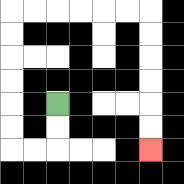{'start': '[2, 4]', 'end': '[6, 6]', 'path_directions': 'D,D,L,L,U,U,U,U,U,U,R,R,R,R,R,R,D,D,D,D,D,D', 'path_coordinates': '[[2, 4], [2, 5], [2, 6], [1, 6], [0, 6], [0, 5], [0, 4], [0, 3], [0, 2], [0, 1], [0, 0], [1, 0], [2, 0], [3, 0], [4, 0], [5, 0], [6, 0], [6, 1], [6, 2], [6, 3], [6, 4], [6, 5], [6, 6]]'}